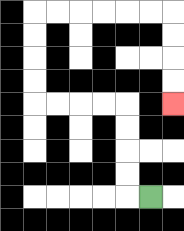{'start': '[6, 8]', 'end': '[7, 4]', 'path_directions': 'L,U,U,U,U,L,L,L,L,U,U,U,U,R,R,R,R,R,R,D,D,D,D', 'path_coordinates': '[[6, 8], [5, 8], [5, 7], [5, 6], [5, 5], [5, 4], [4, 4], [3, 4], [2, 4], [1, 4], [1, 3], [1, 2], [1, 1], [1, 0], [2, 0], [3, 0], [4, 0], [5, 0], [6, 0], [7, 0], [7, 1], [7, 2], [7, 3], [7, 4]]'}